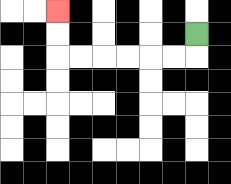{'start': '[8, 1]', 'end': '[2, 0]', 'path_directions': 'D,L,L,L,L,L,L,U,U', 'path_coordinates': '[[8, 1], [8, 2], [7, 2], [6, 2], [5, 2], [4, 2], [3, 2], [2, 2], [2, 1], [2, 0]]'}